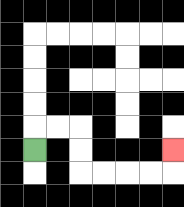{'start': '[1, 6]', 'end': '[7, 6]', 'path_directions': 'U,R,R,D,D,R,R,R,R,U', 'path_coordinates': '[[1, 6], [1, 5], [2, 5], [3, 5], [3, 6], [3, 7], [4, 7], [5, 7], [6, 7], [7, 7], [7, 6]]'}